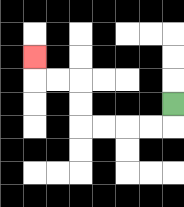{'start': '[7, 4]', 'end': '[1, 2]', 'path_directions': 'D,L,L,L,L,U,U,L,L,U', 'path_coordinates': '[[7, 4], [7, 5], [6, 5], [5, 5], [4, 5], [3, 5], [3, 4], [3, 3], [2, 3], [1, 3], [1, 2]]'}